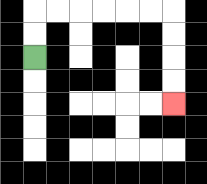{'start': '[1, 2]', 'end': '[7, 4]', 'path_directions': 'U,U,R,R,R,R,R,R,D,D,D,D', 'path_coordinates': '[[1, 2], [1, 1], [1, 0], [2, 0], [3, 0], [4, 0], [5, 0], [6, 0], [7, 0], [7, 1], [7, 2], [7, 3], [7, 4]]'}